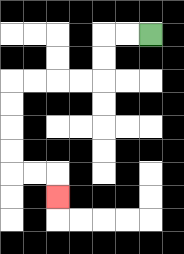{'start': '[6, 1]', 'end': '[2, 8]', 'path_directions': 'L,L,D,D,L,L,L,L,D,D,D,D,R,R,D', 'path_coordinates': '[[6, 1], [5, 1], [4, 1], [4, 2], [4, 3], [3, 3], [2, 3], [1, 3], [0, 3], [0, 4], [0, 5], [0, 6], [0, 7], [1, 7], [2, 7], [2, 8]]'}